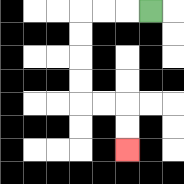{'start': '[6, 0]', 'end': '[5, 6]', 'path_directions': 'L,L,L,D,D,D,D,R,R,D,D', 'path_coordinates': '[[6, 0], [5, 0], [4, 0], [3, 0], [3, 1], [3, 2], [3, 3], [3, 4], [4, 4], [5, 4], [5, 5], [5, 6]]'}